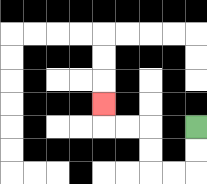{'start': '[8, 5]', 'end': '[4, 4]', 'path_directions': 'D,D,L,L,U,U,L,L,U', 'path_coordinates': '[[8, 5], [8, 6], [8, 7], [7, 7], [6, 7], [6, 6], [6, 5], [5, 5], [4, 5], [4, 4]]'}